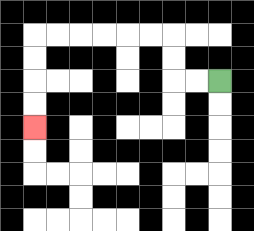{'start': '[9, 3]', 'end': '[1, 5]', 'path_directions': 'L,L,U,U,L,L,L,L,L,L,D,D,D,D', 'path_coordinates': '[[9, 3], [8, 3], [7, 3], [7, 2], [7, 1], [6, 1], [5, 1], [4, 1], [3, 1], [2, 1], [1, 1], [1, 2], [1, 3], [1, 4], [1, 5]]'}